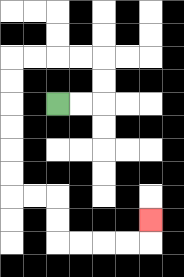{'start': '[2, 4]', 'end': '[6, 9]', 'path_directions': 'R,R,U,U,L,L,L,L,D,D,D,D,D,D,R,R,D,D,R,R,R,R,U', 'path_coordinates': '[[2, 4], [3, 4], [4, 4], [4, 3], [4, 2], [3, 2], [2, 2], [1, 2], [0, 2], [0, 3], [0, 4], [0, 5], [0, 6], [0, 7], [0, 8], [1, 8], [2, 8], [2, 9], [2, 10], [3, 10], [4, 10], [5, 10], [6, 10], [6, 9]]'}